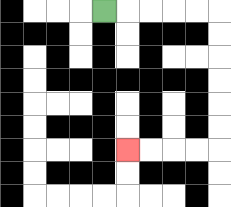{'start': '[4, 0]', 'end': '[5, 6]', 'path_directions': 'R,R,R,R,R,D,D,D,D,D,D,L,L,L,L', 'path_coordinates': '[[4, 0], [5, 0], [6, 0], [7, 0], [8, 0], [9, 0], [9, 1], [9, 2], [9, 3], [9, 4], [9, 5], [9, 6], [8, 6], [7, 6], [6, 6], [5, 6]]'}